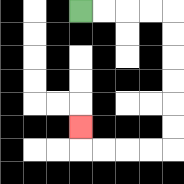{'start': '[3, 0]', 'end': '[3, 5]', 'path_directions': 'R,R,R,R,D,D,D,D,D,D,L,L,L,L,U', 'path_coordinates': '[[3, 0], [4, 0], [5, 0], [6, 0], [7, 0], [7, 1], [7, 2], [7, 3], [7, 4], [7, 5], [7, 6], [6, 6], [5, 6], [4, 6], [3, 6], [3, 5]]'}